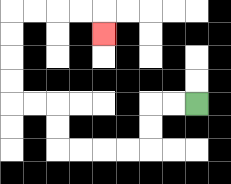{'start': '[8, 4]', 'end': '[4, 1]', 'path_directions': 'L,L,D,D,L,L,L,L,U,U,L,L,U,U,U,U,R,R,R,R,D', 'path_coordinates': '[[8, 4], [7, 4], [6, 4], [6, 5], [6, 6], [5, 6], [4, 6], [3, 6], [2, 6], [2, 5], [2, 4], [1, 4], [0, 4], [0, 3], [0, 2], [0, 1], [0, 0], [1, 0], [2, 0], [3, 0], [4, 0], [4, 1]]'}